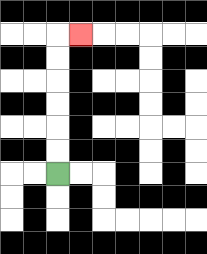{'start': '[2, 7]', 'end': '[3, 1]', 'path_directions': 'U,U,U,U,U,U,R', 'path_coordinates': '[[2, 7], [2, 6], [2, 5], [2, 4], [2, 3], [2, 2], [2, 1], [3, 1]]'}